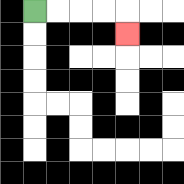{'start': '[1, 0]', 'end': '[5, 1]', 'path_directions': 'R,R,R,R,D', 'path_coordinates': '[[1, 0], [2, 0], [3, 0], [4, 0], [5, 0], [5, 1]]'}